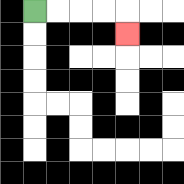{'start': '[1, 0]', 'end': '[5, 1]', 'path_directions': 'R,R,R,R,D', 'path_coordinates': '[[1, 0], [2, 0], [3, 0], [4, 0], [5, 0], [5, 1]]'}